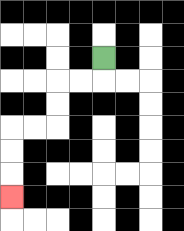{'start': '[4, 2]', 'end': '[0, 8]', 'path_directions': 'D,L,L,D,D,L,L,D,D,D', 'path_coordinates': '[[4, 2], [4, 3], [3, 3], [2, 3], [2, 4], [2, 5], [1, 5], [0, 5], [0, 6], [0, 7], [0, 8]]'}